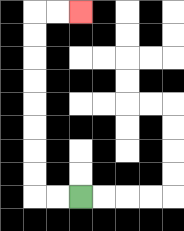{'start': '[3, 8]', 'end': '[3, 0]', 'path_directions': 'L,L,U,U,U,U,U,U,U,U,R,R', 'path_coordinates': '[[3, 8], [2, 8], [1, 8], [1, 7], [1, 6], [1, 5], [1, 4], [1, 3], [1, 2], [1, 1], [1, 0], [2, 0], [3, 0]]'}